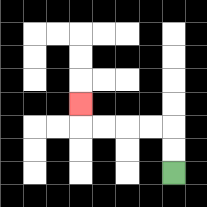{'start': '[7, 7]', 'end': '[3, 4]', 'path_directions': 'U,U,L,L,L,L,U', 'path_coordinates': '[[7, 7], [7, 6], [7, 5], [6, 5], [5, 5], [4, 5], [3, 5], [3, 4]]'}